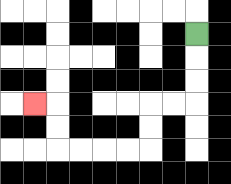{'start': '[8, 1]', 'end': '[1, 4]', 'path_directions': 'D,D,D,L,L,D,D,L,L,L,L,U,U,L', 'path_coordinates': '[[8, 1], [8, 2], [8, 3], [8, 4], [7, 4], [6, 4], [6, 5], [6, 6], [5, 6], [4, 6], [3, 6], [2, 6], [2, 5], [2, 4], [1, 4]]'}